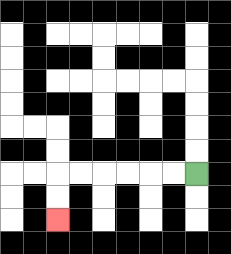{'start': '[8, 7]', 'end': '[2, 9]', 'path_directions': 'L,L,L,L,L,L,D,D', 'path_coordinates': '[[8, 7], [7, 7], [6, 7], [5, 7], [4, 7], [3, 7], [2, 7], [2, 8], [2, 9]]'}